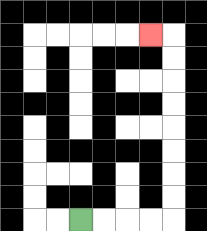{'start': '[3, 9]', 'end': '[6, 1]', 'path_directions': 'R,R,R,R,U,U,U,U,U,U,U,U,L', 'path_coordinates': '[[3, 9], [4, 9], [5, 9], [6, 9], [7, 9], [7, 8], [7, 7], [7, 6], [7, 5], [7, 4], [7, 3], [7, 2], [7, 1], [6, 1]]'}